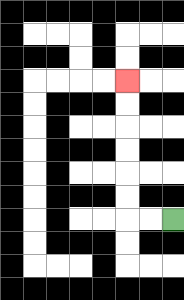{'start': '[7, 9]', 'end': '[5, 3]', 'path_directions': 'L,L,U,U,U,U,U,U', 'path_coordinates': '[[7, 9], [6, 9], [5, 9], [5, 8], [5, 7], [5, 6], [5, 5], [5, 4], [5, 3]]'}